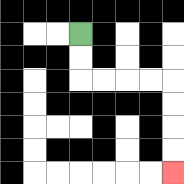{'start': '[3, 1]', 'end': '[7, 7]', 'path_directions': 'D,D,R,R,R,R,D,D,D,D', 'path_coordinates': '[[3, 1], [3, 2], [3, 3], [4, 3], [5, 3], [6, 3], [7, 3], [7, 4], [7, 5], [7, 6], [7, 7]]'}